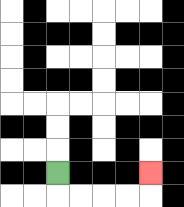{'start': '[2, 7]', 'end': '[6, 7]', 'path_directions': 'D,R,R,R,R,U', 'path_coordinates': '[[2, 7], [2, 8], [3, 8], [4, 8], [5, 8], [6, 8], [6, 7]]'}